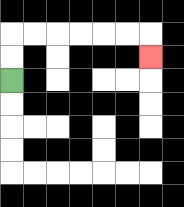{'start': '[0, 3]', 'end': '[6, 2]', 'path_directions': 'U,U,R,R,R,R,R,R,D', 'path_coordinates': '[[0, 3], [0, 2], [0, 1], [1, 1], [2, 1], [3, 1], [4, 1], [5, 1], [6, 1], [6, 2]]'}